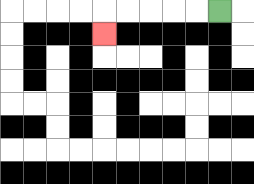{'start': '[9, 0]', 'end': '[4, 1]', 'path_directions': 'L,L,L,L,L,D', 'path_coordinates': '[[9, 0], [8, 0], [7, 0], [6, 0], [5, 0], [4, 0], [4, 1]]'}